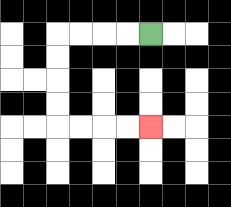{'start': '[6, 1]', 'end': '[6, 5]', 'path_directions': 'L,L,L,L,D,D,D,D,R,R,R,R', 'path_coordinates': '[[6, 1], [5, 1], [4, 1], [3, 1], [2, 1], [2, 2], [2, 3], [2, 4], [2, 5], [3, 5], [4, 5], [5, 5], [6, 5]]'}